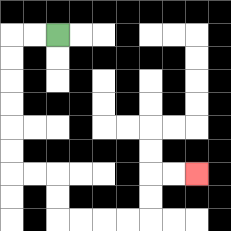{'start': '[2, 1]', 'end': '[8, 7]', 'path_directions': 'L,L,D,D,D,D,D,D,R,R,D,D,R,R,R,R,U,U,R,R', 'path_coordinates': '[[2, 1], [1, 1], [0, 1], [0, 2], [0, 3], [0, 4], [0, 5], [0, 6], [0, 7], [1, 7], [2, 7], [2, 8], [2, 9], [3, 9], [4, 9], [5, 9], [6, 9], [6, 8], [6, 7], [7, 7], [8, 7]]'}